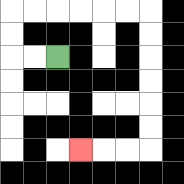{'start': '[2, 2]', 'end': '[3, 6]', 'path_directions': 'L,L,U,U,R,R,R,R,R,R,D,D,D,D,D,D,L,L,L', 'path_coordinates': '[[2, 2], [1, 2], [0, 2], [0, 1], [0, 0], [1, 0], [2, 0], [3, 0], [4, 0], [5, 0], [6, 0], [6, 1], [6, 2], [6, 3], [6, 4], [6, 5], [6, 6], [5, 6], [4, 6], [3, 6]]'}